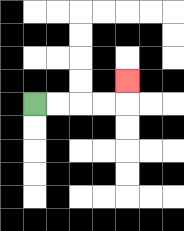{'start': '[1, 4]', 'end': '[5, 3]', 'path_directions': 'R,R,R,R,U', 'path_coordinates': '[[1, 4], [2, 4], [3, 4], [4, 4], [5, 4], [5, 3]]'}